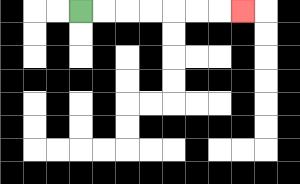{'start': '[3, 0]', 'end': '[10, 0]', 'path_directions': 'R,R,R,R,R,R,R', 'path_coordinates': '[[3, 0], [4, 0], [5, 0], [6, 0], [7, 0], [8, 0], [9, 0], [10, 0]]'}